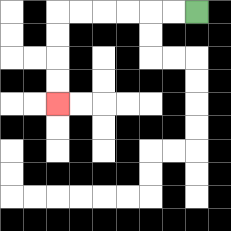{'start': '[8, 0]', 'end': '[2, 4]', 'path_directions': 'L,L,L,L,L,L,D,D,D,D', 'path_coordinates': '[[8, 0], [7, 0], [6, 0], [5, 0], [4, 0], [3, 0], [2, 0], [2, 1], [2, 2], [2, 3], [2, 4]]'}